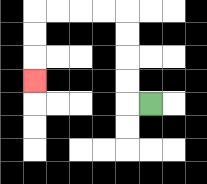{'start': '[6, 4]', 'end': '[1, 3]', 'path_directions': 'L,U,U,U,U,L,L,L,L,D,D,D', 'path_coordinates': '[[6, 4], [5, 4], [5, 3], [5, 2], [5, 1], [5, 0], [4, 0], [3, 0], [2, 0], [1, 0], [1, 1], [1, 2], [1, 3]]'}